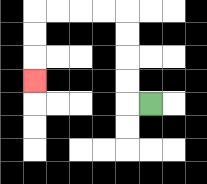{'start': '[6, 4]', 'end': '[1, 3]', 'path_directions': 'L,U,U,U,U,L,L,L,L,D,D,D', 'path_coordinates': '[[6, 4], [5, 4], [5, 3], [5, 2], [5, 1], [5, 0], [4, 0], [3, 0], [2, 0], [1, 0], [1, 1], [1, 2], [1, 3]]'}